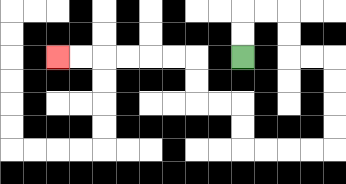{'start': '[10, 2]', 'end': '[2, 2]', 'path_directions': 'U,U,R,R,D,D,R,R,D,D,D,D,L,L,L,L,U,U,L,L,U,U,L,L,L,L,L,L', 'path_coordinates': '[[10, 2], [10, 1], [10, 0], [11, 0], [12, 0], [12, 1], [12, 2], [13, 2], [14, 2], [14, 3], [14, 4], [14, 5], [14, 6], [13, 6], [12, 6], [11, 6], [10, 6], [10, 5], [10, 4], [9, 4], [8, 4], [8, 3], [8, 2], [7, 2], [6, 2], [5, 2], [4, 2], [3, 2], [2, 2]]'}